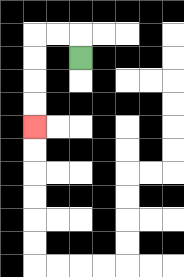{'start': '[3, 2]', 'end': '[1, 5]', 'path_directions': 'U,L,L,D,D,D,D', 'path_coordinates': '[[3, 2], [3, 1], [2, 1], [1, 1], [1, 2], [1, 3], [1, 4], [1, 5]]'}